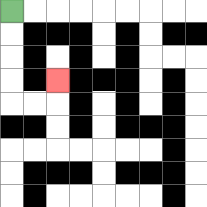{'start': '[0, 0]', 'end': '[2, 3]', 'path_directions': 'D,D,D,D,R,R,U', 'path_coordinates': '[[0, 0], [0, 1], [0, 2], [0, 3], [0, 4], [1, 4], [2, 4], [2, 3]]'}